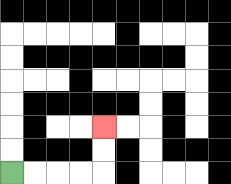{'start': '[0, 7]', 'end': '[4, 5]', 'path_directions': 'R,R,R,R,U,U', 'path_coordinates': '[[0, 7], [1, 7], [2, 7], [3, 7], [4, 7], [4, 6], [4, 5]]'}